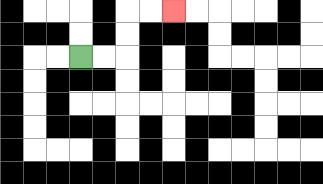{'start': '[3, 2]', 'end': '[7, 0]', 'path_directions': 'R,R,U,U,R,R', 'path_coordinates': '[[3, 2], [4, 2], [5, 2], [5, 1], [5, 0], [6, 0], [7, 0]]'}